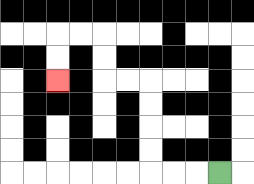{'start': '[9, 7]', 'end': '[2, 3]', 'path_directions': 'L,L,L,U,U,U,U,L,L,U,U,L,L,D,D', 'path_coordinates': '[[9, 7], [8, 7], [7, 7], [6, 7], [6, 6], [6, 5], [6, 4], [6, 3], [5, 3], [4, 3], [4, 2], [4, 1], [3, 1], [2, 1], [2, 2], [2, 3]]'}